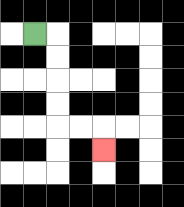{'start': '[1, 1]', 'end': '[4, 6]', 'path_directions': 'R,D,D,D,D,R,R,D', 'path_coordinates': '[[1, 1], [2, 1], [2, 2], [2, 3], [2, 4], [2, 5], [3, 5], [4, 5], [4, 6]]'}